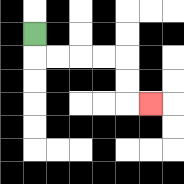{'start': '[1, 1]', 'end': '[6, 4]', 'path_directions': 'D,R,R,R,R,D,D,R', 'path_coordinates': '[[1, 1], [1, 2], [2, 2], [3, 2], [4, 2], [5, 2], [5, 3], [5, 4], [6, 4]]'}